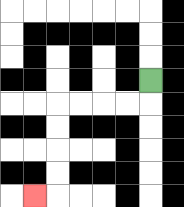{'start': '[6, 3]', 'end': '[1, 8]', 'path_directions': 'D,L,L,L,L,D,D,D,D,L', 'path_coordinates': '[[6, 3], [6, 4], [5, 4], [4, 4], [3, 4], [2, 4], [2, 5], [2, 6], [2, 7], [2, 8], [1, 8]]'}